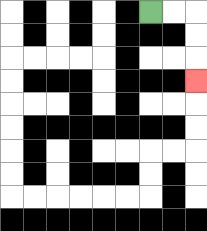{'start': '[6, 0]', 'end': '[8, 3]', 'path_directions': 'R,R,D,D,D', 'path_coordinates': '[[6, 0], [7, 0], [8, 0], [8, 1], [8, 2], [8, 3]]'}